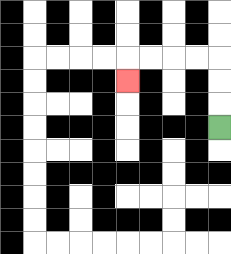{'start': '[9, 5]', 'end': '[5, 3]', 'path_directions': 'U,U,U,L,L,L,L,D', 'path_coordinates': '[[9, 5], [9, 4], [9, 3], [9, 2], [8, 2], [7, 2], [6, 2], [5, 2], [5, 3]]'}